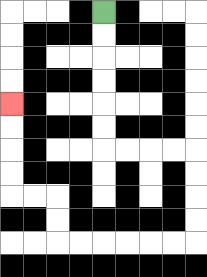{'start': '[4, 0]', 'end': '[0, 4]', 'path_directions': 'D,D,D,D,D,D,R,R,R,R,D,D,D,D,L,L,L,L,L,L,U,U,L,L,U,U,U,U', 'path_coordinates': '[[4, 0], [4, 1], [4, 2], [4, 3], [4, 4], [4, 5], [4, 6], [5, 6], [6, 6], [7, 6], [8, 6], [8, 7], [8, 8], [8, 9], [8, 10], [7, 10], [6, 10], [5, 10], [4, 10], [3, 10], [2, 10], [2, 9], [2, 8], [1, 8], [0, 8], [0, 7], [0, 6], [0, 5], [0, 4]]'}